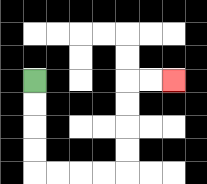{'start': '[1, 3]', 'end': '[7, 3]', 'path_directions': 'D,D,D,D,R,R,R,R,U,U,U,U,R,R', 'path_coordinates': '[[1, 3], [1, 4], [1, 5], [1, 6], [1, 7], [2, 7], [3, 7], [4, 7], [5, 7], [5, 6], [5, 5], [5, 4], [5, 3], [6, 3], [7, 3]]'}